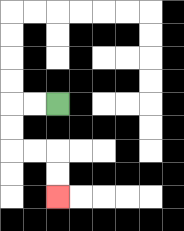{'start': '[2, 4]', 'end': '[2, 8]', 'path_directions': 'L,L,D,D,R,R,D,D', 'path_coordinates': '[[2, 4], [1, 4], [0, 4], [0, 5], [0, 6], [1, 6], [2, 6], [2, 7], [2, 8]]'}